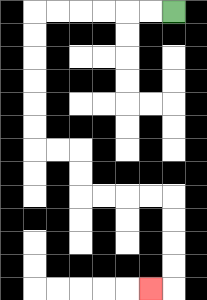{'start': '[7, 0]', 'end': '[6, 12]', 'path_directions': 'L,L,L,L,L,L,D,D,D,D,D,D,R,R,D,D,R,R,R,R,D,D,D,D,L', 'path_coordinates': '[[7, 0], [6, 0], [5, 0], [4, 0], [3, 0], [2, 0], [1, 0], [1, 1], [1, 2], [1, 3], [1, 4], [1, 5], [1, 6], [2, 6], [3, 6], [3, 7], [3, 8], [4, 8], [5, 8], [6, 8], [7, 8], [7, 9], [7, 10], [7, 11], [7, 12], [6, 12]]'}